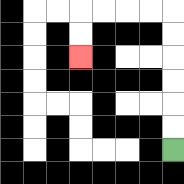{'start': '[7, 6]', 'end': '[3, 2]', 'path_directions': 'U,U,U,U,U,U,L,L,L,L,D,D', 'path_coordinates': '[[7, 6], [7, 5], [7, 4], [7, 3], [7, 2], [7, 1], [7, 0], [6, 0], [5, 0], [4, 0], [3, 0], [3, 1], [3, 2]]'}